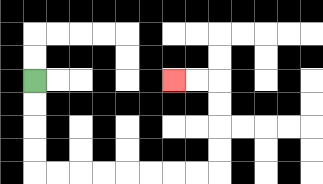{'start': '[1, 3]', 'end': '[7, 3]', 'path_directions': 'D,D,D,D,R,R,R,R,R,R,R,R,U,U,U,U,L,L', 'path_coordinates': '[[1, 3], [1, 4], [1, 5], [1, 6], [1, 7], [2, 7], [3, 7], [4, 7], [5, 7], [6, 7], [7, 7], [8, 7], [9, 7], [9, 6], [9, 5], [9, 4], [9, 3], [8, 3], [7, 3]]'}